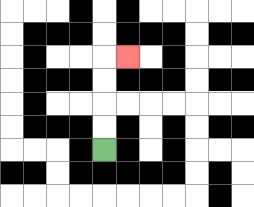{'start': '[4, 6]', 'end': '[5, 2]', 'path_directions': 'U,U,U,U,R', 'path_coordinates': '[[4, 6], [4, 5], [4, 4], [4, 3], [4, 2], [5, 2]]'}